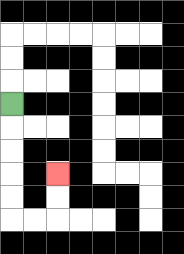{'start': '[0, 4]', 'end': '[2, 7]', 'path_directions': 'D,D,D,D,D,R,R,U,U', 'path_coordinates': '[[0, 4], [0, 5], [0, 6], [0, 7], [0, 8], [0, 9], [1, 9], [2, 9], [2, 8], [2, 7]]'}